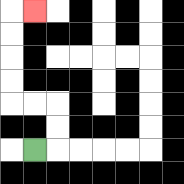{'start': '[1, 6]', 'end': '[1, 0]', 'path_directions': 'R,U,U,L,L,U,U,U,U,R', 'path_coordinates': '[[1, 6], [2, 6], [2, 5], [2, 4], [1, 4], [0, 4], [0, 3], [0, 2], [0, 1], [0, 0], [1, 0]]'}